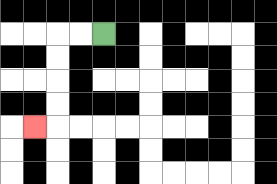{'start': '[4, 1]', 'end': '[1, 5]', 'path_directions': 'L,L,D,D,D,D,L', 'path_coordinates': '[[4, 1], [3, 1], [2, 1], [2, 2], [2, 3], [2, 4], [2, 5], [1, 5]]'}